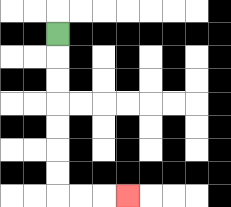{'start': '[2, 1]', 'end': '[5, 8]', 'path_directions': 'D,D,D,D,D,D,D,R,R,R', 'path_coordinates': '[[2, 1], [2, 2], [2, 3], [2, 4], [2, 5], [2, 6], [2, 7], [2, 8], [3, 8], [4, 8], [5, 8]]'}